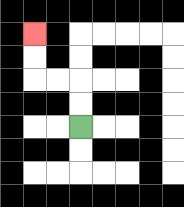{'start': '[3, 5]', 'end': '[1, 1]', 'path_directions': 'U,U,L,L,U,U', 'path_coordinates': '[[3, 5], [3, 4], [3, 3], [2, 3], [1, 3], [1, 2], [1, 1]]'}